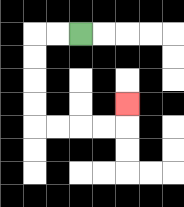{'start': '[3, 1]', 'end': '[5, 4]', 'path_directions': 'L,L,D,D,D,D,R,R,R,R,U', 'path_coordinates': '[[3, 1], [2, 1], [1, 1], [1, 2], [1, 3], [1, 4], [1, 5], [2, 5], [3, 5], [4, 5], [5, 5], [5, 4]]'}